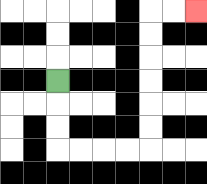{'start': '[2, 3]', 'end': '[8, 0]', 'path_directions': 'D,D,D,R,R,R,R,U,U,U,U,U,U,R,R', 'path_coordinates': '[[2, 3], [2, 4], [2, 5], [2, 6], [3, 6], [4, 6], [5, 6], [6, 6], [6, 5], [6, 4], [6, 3], [6, 2], [6, 1], [6, 0], [7, 0], [8, 0]]'}